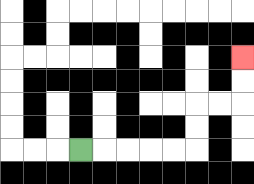{'start': '[3, 6]', 'end': '[10, 2]', 'path_directions': 'R,R,R,R,R,U,U,R,R,U,U', 'path_coordinates': '[[3, 6], [4, 6], [5, 6], [6, 6], [7, 6], [8, 6], [8, 5], [8, 4], [9, 4], [10, 4], [10, 3], [10, 2]]'}